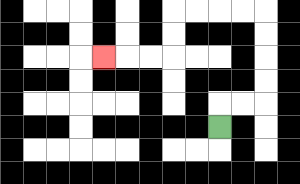{'start': '[9, 5]', 'end': '[4, 2]', 'path_directions': 'U,R,R,U,U,U,U,L,L,L,L,D,D,L,L,L', 'path_coordinates': '[[9, 5], [9, 4], [10, 4], [11, 4], [11, 3], [11, 2], [11, 1], [11, 0], [10, 0], [9, 0], [8, 0], [7, 0], [7, 1], [7, 2], [6, 2], [5, 2], [4, 2]]'}